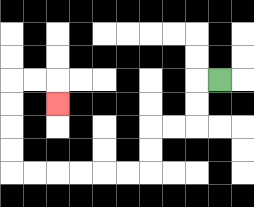{'start': '[9, 3]', 'end': '[2, 4]', 'path_directions': 'L,D,D,L,L,D,D,L,L,L,L,L,L,U,U,U,U,R,R,D', 'path_coordinates': '[[9, 3], [8, 3], [8, 4], [8, 5], [7, 5], [6, 5], [6, 6], [6, 7], [5, 7], [4, 7], [3, 7], [2, 7], [1, 7], [0, 7], [0, 6], [0, 5], [0, 4], [0, 3], [1, 3], [2, 3], [2, 4]]'}